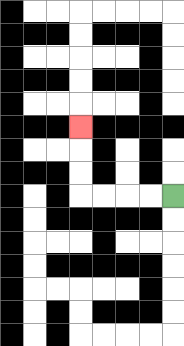{'start': '[7, 8]', 'end': '[3, 5]', 'path_directions': 'L,L,L,L,U,U,U', 'path_coordinates': '[[7, 8], [6, 8], [5, 8], [4, 8], [3, 8], [3, 7], [3, 6], [3, 5]]'}